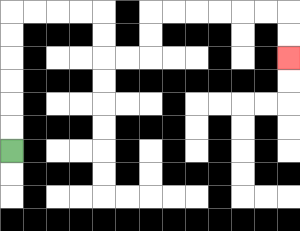{'start': '[0, 6]', 'end': '[12, 2]', 'path_directions': 'U,U,U,U,U,U,R,R,R,R,D,D,R,R,U,U,R,R,R,R,R,R,D,D', 'path_coordinates': '[[0, 6], [0, 5], [0, 4], [0, 3], [0, 2], [0, 1], [0, 0], [1, 0], [2, 0], [3, 0], [4, 0], [4, 1], [4, 2], [5, 2], [6, 2], [6, 1], [6, 0], [7, 0], [8, 0], [9, 0], [10, 0], [11, 0], [12, 0], [12, 1], [12, 2]]'}